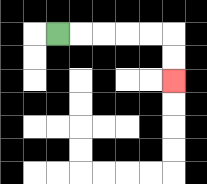{'start': '[2, 1]', 'end': '[7, 3]', 'path_directions': 'R,R,R,R,R,D,D', 'path_coordinates': '[[2, 1], [3, 1], [4, 1], [5, 1], [6, 1], [7, 1], [7, 2], [7, 3]]'}